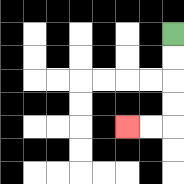{'start': '[7, 1]', 'end': '[5, 5]', 'path_directions': 'D,D,D,D,L,L', 'path_coordinates': '[[7, 1], [7, 2], [7, 3], [7, 4], [7, 5], [6, 5], [5, 5]]'}